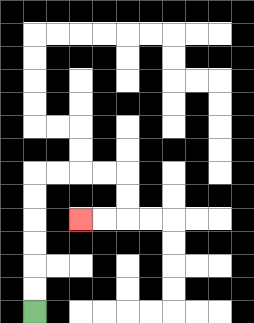{'start': '[1, 13]', 'end': '[3, 9]', 'path_directions': 'U,U,U,U,U,U,R,R,R,R,D,D,L,L', 'path_coordinates': '[[1, 13], [1, 12], [1, 11], [1, 10], [1, 9], [1, 8], [1, 7], [2, 7], [3, 7], [4, 7], [5, 7], [5, 8], [5, 9], [4, 9], [3, 9]]'}